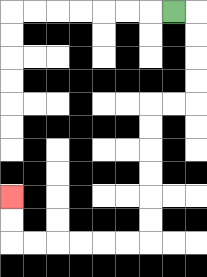{'start': '[7, 0]', 'end': '[0, 8]', 'path_directions': 'R,D,D,D,D,L,L,D,D,D,D,D,D,L,L,L,L,L,L,U,U', 'path_coordinates': '[[7, 0], [8, 0], [8, 1], [8, 2], [8, 3], [8, 4], [7, 4], [6, 4], [6, 5], [6, 6], [6, 7], [6, 8], [6, 9], [6, 10], [5, 10], [4, 10], [3, 10], [2, 10], [1, 10], [0, 10], [0, 9], [0, 8]]'}